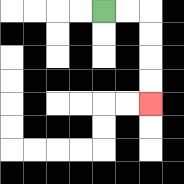{'start': '[4, 0]', 'end': '[6, 4]', 'path_directions': 'R,R,D,D,D,D', 'path_coordinates': '[[4, 0], [5, 0], [6, 0], [6, 1], [6, 2], [6, 3], [6, 4]]'}